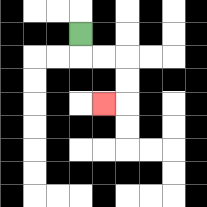{'start': '[3, 1]', 'end': '[4, 4]', 'path_directions': 'D,R,R,D,D,L', 'path_coordinates': '[[3, 1], [3, 2], [4, 2], [5, 2], [5, 3], [5, 4], [4, 4]]'}